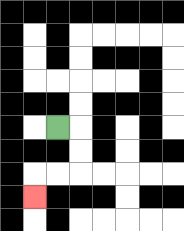{'start': '[2, 5]', 'end': '[1, 8]', 'path_directions': 'R,D,D,L,L,D', 'path_coordinates': '[[2, 5], [3, 5], [3, 6], [3, 7], [2, 7], [1, 7], [1, 8]]'}